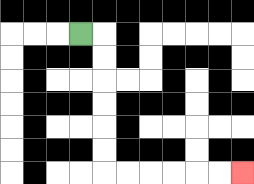{'start': '[3, 1]', 'end': '[10, 7]', 'path_directions': 'R,D,D,D,D,D,D,R,R,R,R,R,R', 'path_coordinates': '[[3, 1], [4, 1], [4, 2], [4, 3], [4, 4], [4, 5], [4, 6], [4, 7], [5, 7], [6, 7], [7, 7], [8, 7], [9, 7], [10, 7]]'}